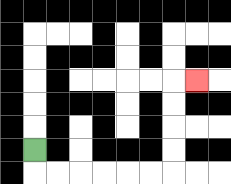{'start': '[1, 6]', 'end': '[8, 3]', 'path_directions': 'D,R,R,R,R,R,R,U,U,U,U,R', 'path_coordinates': '[[1, 6], [1, 7], [2, 7], [3, 7], [4, 7], [5, 7], [6, 7], [7, 7], [7, 6], [7, 5], [7, 4], [7, 3], [8, 3]]'}